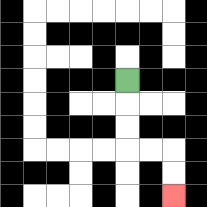{'start': '[5, 3]', 'end': '[7, 8]', 'path_directions': 'D,D,D,R,R,D,D', 'path_coordinates': '[[5, 3], [5, 4], [5, 5], [5, 6], [6, 6], [7, 6], [7, 7], [7, 8]]'}